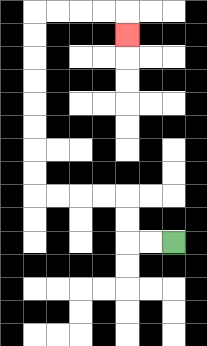{'start': '[7, 10]', 'end': '[5, 1]', 'path_directions': 'L,L,U,U,L,L,L,L,U,U,U,U,U,U,U,U,R,R,R,R,D', 'path_coordinates': '[[7, 10], [6, 10], [5, 10], [5, 9], [5, 8], [4, 8], [3, 8], [2, 8], [1, 8], [1, 7], [1, 6], [1, 5], [1, 4], [1, 3], [1, 2], [1, 1], [1, 0], [2, 0], [3, 0], [4, 0], [5, 0], [5, 1]]'}